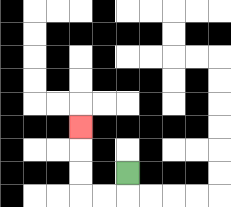{'start': '[5, 7]', 'end': '[3, 5]', 'path_directions': 'D,L,L,U,U,U', 'path_coordinates': '[[5, 7], [5, 8], [4, 8], [3, 8], [3, 7], [3, 6], [3, 5]]'}